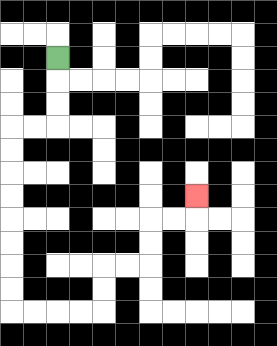{'start': '[2, 2]', 'end': '[8, 8]', 'path_directions': 'D,D,D,L,L,D,D,D,D,D,D,D,D,R,R,R,R,U,U,R,R,U,U,R,R,U', 'path_coordinates': '[[2, 2], [2, 3], [2, 4], [2, 5], [1, 5], [0, 5], [0, 6], [0, 7], [0, 8], [0, 9], [0, 10], [0, 11], [0, 12], [0, 13], [1, 13], [2, 13], [3, 13], [4, 13], [4, 12], [4, 11], [5, 11], [6, 11], [6, 10], [6, 9], [7, 9], [8, 9], [8, 8]]'}